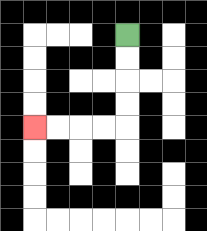{'start': '[5, 1]', 'end': '[1, 5]', 'path_directions': 'D,D,D,D,L,L,L,L', 'path_coordinates': '[[5, 1], [5, 2], [5, 3], [5, 4], [5, 5], [4, 5], [3, 5], [2, 5], [1, 5]]'}